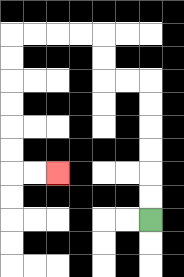{'start': '[6, 9]', 'end': '[2, 7]', 'path_directions': 'U,U,U,U,U,U,L,L,U,U,L,L,L,L,D,D,D,D,D,D,R,R', 'path_coordinates': '[[6, 9], [6, 8], [6, 7], [6, 6], [6, 5], [6, 4], [6, 3], [5, 3], [4, 3], [4, 2], [4, 1], [3, 1], [2, 1], [1, 1], [0, 1], [0, 2], [0, 3], [0, 4], [0, 5], [0, 6], [0, 7], [1, 7], [2, 7]]'}